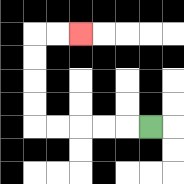{'start': '[6, 5]', 'end': '[3, 1]', 'path_directions': 'L,L,L,L,L,U,U,U,U,R,R', 'path_coordinates': '[[6, 5], [5, 5], [4, 5], [3, 5], [2, 5], [1, 5], [1, 4], [1, 3], [1, 2], [1, 1], [2, 1], [3, 1]]'}